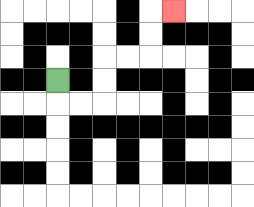{'start': '[2, 3]', 'end': '[7, 0]', 'path_directions': 'D,R,R,U,U,R,R,U,U,R', 'path_coordinates': '[[2, 3], [2, 4], [3, 4], [4, 4], [4, 3], [4, 2], [5, 2], [6, 2], [6, 1], [6, 0], [7, 0]]'}